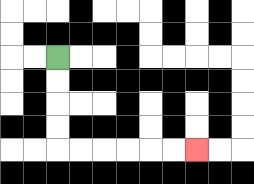{'start': '[2, 2]', 'end': '[8, 6]', 'path_directions': 'D,D,D,D,R,R,R,R,R,R', 'path_coordinates': '[[2, 2], [2, 3], [2, 4], [2, 5], [2, 6], [3, 6], [4, 6], [5, 6], [6, 6], [7, 6], [8, 6]]'}